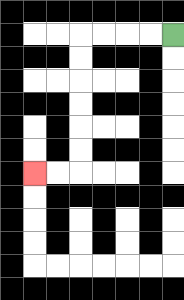{'start': '[7, 1]', 'end': '[1, 7]', 'path_directions': 'L,L,L,L,D,D,D,D,D,D,L,L', 'path_coordinates': '[[7, 1], [6, 1], [5, 1], [4, 1], [3, 1], [3, 2], [3, 3], [3, 4], [3, 5], [3, 6], [3, 7], [2, 7], [1, 7]]'}